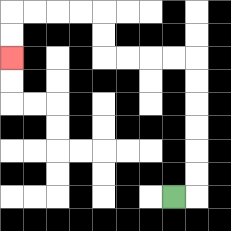{'start': '[7, 8]', 'end': '[0, 2]', 'path_directions': 'R,U,U,U,U,U,U,L,L,L,L,U,U,L,L,L,L,D,D', 'path_coordinates': '[[7, 8], [8, 8], [8, 7], [8, 6], [8, 5], [8, 4], [8, 3], [8, 2], [7, 2], [6, 2], [5, 2], [4, 2], [4, 1], [4, 0], [3, 0], [2, 0], [1, 0], [0, 0], [0, 1], [0, 2]]'}